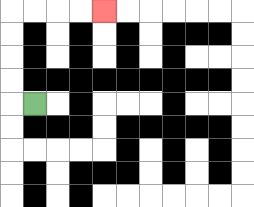{'start': '[1, 4]', 'end': '[4, 0]', 'path_directions': 'L,U,U,U,U,R,R,R,R', 'path_coordinates': '[[1, 4], [0, 4], [0, 3], [0, 2], [0, 1], [0, 0], [1, 0], [2, 0], [3, 0], [4, 0]]'}